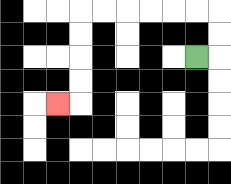{'start': '[8, 2]', 'end': '[2, 4]', 'path_directions': 'R,U,U,L,L,L,L,L,L,D,D,D,D,L', 'path_coordinates': '[[8, 2], [9, 2], [9, 1], [9, 0], [8, 0], [7, 0], [6, 0], [5, 0], [4, 0], [3, 0], [3, 1], [3, 2], [3, 3], [3, 4], [2, 4]]'}